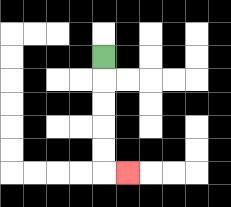{'start': '[4, 2]', 'end': '[5, 7]', 'path_directions': 'D,D,D,D,D,R', 'path_coordinates': '[[4, 2], [4, 3], [4, 4], [4, 5], [4, 6], [4, 7], [5, 7]]'}